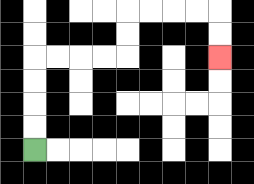{'start': '[1, 6]', 'end': '[9, 2]', 'path_directions': 'U,U,U,U,R,R,R,R,U,U,R,R,R,R,D,D', 'path_coordinates': '[[1, 6], [1, 5], [1, 4], [1, 3], [1, 2], [2, 2], [3, 2], [4, 2], [5, 2], [5, 1], [5, 0], [6, 0], [7, 0], [8, 0], [9, 0], [9, 1], [9, 2]]'}